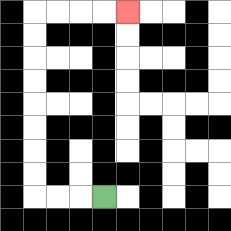{'start': '[4, 8]', 'end': '[5, 0]', 'path_directions': 'L,L,L,U,U,U,U,U,U,U,U,R,R,R,R', 'path_coordinates': '[[4, 8], [3, 8], [2, 8], [1, 8], [1, 7], [1, 6], [1, 5], [1, 4], [1, 3], [1, 2], [1, 1], [1, 0], [2, 0], [3, 0], [4, 0], [5, 0]]'}